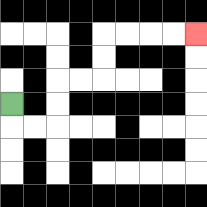{'start': '[0, 4]', 'end': '[8, 1]', 'path_directions': 'D,R,R,U,U,R,R,U,U,R,R,R,R', 'path_coordinates': '[[0, 4], [0, 5], [1, 5], [2, 5], [2, 4], [2, 3], [3, 3], [4, 3], [4, 2], [4, 1], [5, 1], [6, 1], [7, 1], [8, 1]]'}